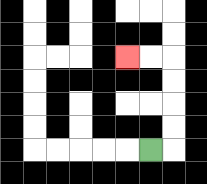{'start': '[6, 6]', 'end': '[5, 2]', 'path_directions': 'R,U,U,U,U,L,L', 'path_coordinates': '[[6, 6], [7, 6], [7, 5], [7, 4], [7, 3], [7, 2], [6, 2], [5, 2]]'}